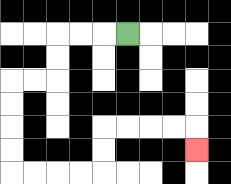{'start': '[5, 1]', 'end': '[8, 6]', 'path_directions': 'L,L,L,D,D,L,L,D,D,D,D,R,R,R,R,U,U,R,R,R,R,D', 'path_coordinates': '[[5, 1], [4, 1], [3, 1], [2, 1], [2, 2], [2, 3], [1, 3], [0, 3], [0, 4], [0, 5], [0, 6], [0, 7], [1, 7], [2, 7], [3, 7], [4, 7], [4, 6], [4, 5], [5, 5], [6, 5], [7, 5], [8, 5], [8, 6]]'}